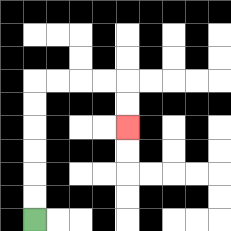{'start': '[1, 9]', 'end': '[5, 5]', 'path_directions': 'U,U,U,U,U,U,R,R,R,R,D,D', 'path_coordinates': '[[1, 9], [1, 8], [1, 7], [1, 6], [1, 5], [1, 4], [1, 3], [2, 3], [3, 3], [4, 3], [5, 3], [5, 4], [5, 5]]'}